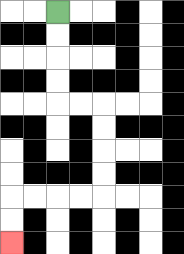{'start': '[2, 0]', 'end': '[0, 10]', 'path_directions': 'D,D,D,D,R,R,D,D,D,D,L,L,L,L,D,D', 'path_coordinates': '[[2, 0], [2, 1], [2, 2], [2, 3], [2, 4], [3, 4], [4, 4], [4, 5], [4, 6], [4, 7], [4, 8], [3, 8], [2, 8], [1, 8], [0, 8], [0, 9], [0, 10]]'}